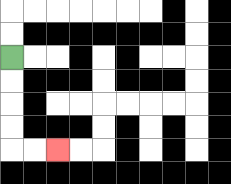{'start': '[0, 2]', 'end': '[2, 6]', 'path_directions': 'D,D,D,D,R,R', 'path_coordinates': '[[0, 2], [0, 3], [0, 4], [0, 5], [0, 6], [1, 6], [2, 6]]'}